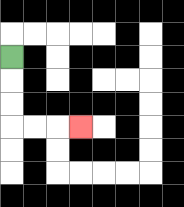{'start': '[0, 2]', 'end': '[3, 5]', 'path_directions': 'D,D,D,R,R,R', 'path_coordinates': '[[0, 2], [0, 3], [0, 4], [0, 5], [1, 5], [2, 5], [3, 5]]'}